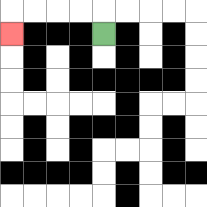{'start': '[4, 1]', 'end': '[0, 1]', 'path_directions': 'U,L,L,L,L,D', 'path_coordinates': '[[4, 1], [4, 0], [3, 0], [2, 0], [1, 0], [0, 0], [0, 1]]'}